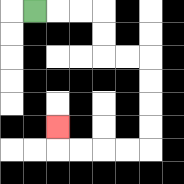{'start': '[1, 0]', 'end': '[2, 5]', 'path_directions': 'R,R,R,D,D,R,R,D,D,D,D,L,L,L,L,U', 'path_coordinates': '[[1, 0], [2, 0], [3, 0], [4, 0], [4, 1], [4, 2], [5, 2], [6, 2], [6, 3], [6, 4], [6, 5], [6, 6], [5, 6], [4, 6], [3, 6], [2, 6], [2, 5]]'}